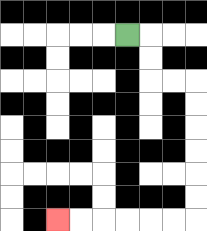{'start': '[5, 1]', 'end': '[2, 9]', 'path_directions': 'R,D,D,R,R,D,D,D,D,D,D,L,L,L,L,L,L', 'path_coordinates': '[[5, 1], [6, 1], [6, 2], [6, 3], [7, 3], [8, 3], [8, 4], [8, 5], [8, 6], [8, 7], [8, 8], [8, 9], [7, 9], [6, 9], [5, 9], [4, 9], [3, 9], [2, 9]]'}